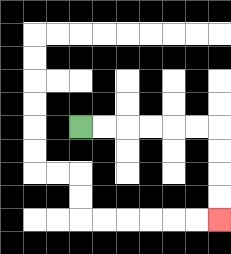{'start': '[3, 5]', 'end': '[9, 9]', 'path_directions': 'R,R,R,R,R,R,D,D,D,D', 'path_coordinates': '[[3, 5], [4, 5], [5, 5], [6, 5], [7, 5], [8, 5], [9, 5], [9, 6], [9, 7], [9, 8], [9, 9]]'}